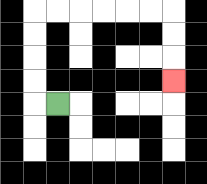{'start': '[2, 4]', 'end': '[7, 3]', 'path_directions': 'L,U,U,U,U,R,R,R,R,R,R,D,D,D', 'path_coordinates': '[[2, 4], [1, 4], [1, 3], [1, 2], [1, 1], [1, 0], [2, 0], [3, 0], [4, 0], [5, 0], [6, 0], [7, 0], [7, 1], [7, 2], [7, 3]]'}